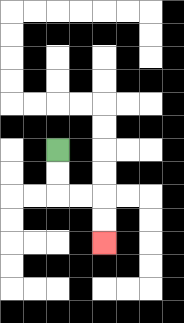{'start': '[2, 6]', 'end': '[4, 10]', 'path_directions': 'D,D,R,R,D,D', 'path_coordinates': '[[2, 6], [2, 7], [2, 8], [3, 8], [4, 8], [4, 9], [4, 10]]'}